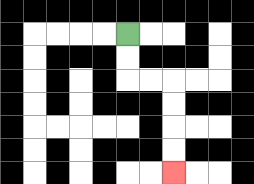{'start': '[5, 1]', 'end': '[7, 7]', 'path_directions': 'D,D,R,R,D,D,D,D', 'path_coordinates': '[[5, 1], [5, 2], [5, 3], [6, 3], [7, 3], [7, 4], [7, 5], [7, 6], [7, 7]]'}